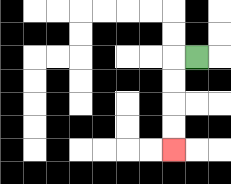{'start': '[8, 2]', 'end': '[7, 6]', 'path_directions': 'L,D,D,D,D', 'path_coordinates': '[[8, 2], [7, 2], [7, 3], [7, 4], [7, 5], [7, 6]]'}